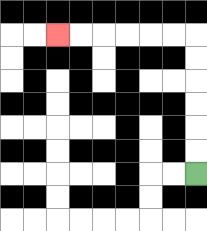{'start': '[8, 7]', 'end': '[2, 1]', 'path_directions': 'U,U,U,U,U,U,L,L,L,L,L,L', 'path_coordinates': '[[8, 7], [8, 6], [8, 5], [8, 4], [8, 3], [8, 2], [8, 1], [7, 1], [6, 1], [5, 1], [4, 1], [3, 1], [2, 1]]'}